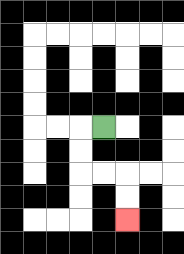{'start': '[4, 5]', 'end': '[5, 9]', 'path_directions': 'L,D,D,R,R,D,D', 'path_coordinates': '[[4, 5], [3, 5], [3, 6], [3, 7], [4, 7], [5, 7], [5, 8], [5, 9]]'}